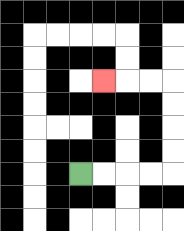{'start': '[3, 7]', 'end': '[4, 3]', 'path_directions': 'R,R,R,R,U,U,U,U,L,L,L', 'path_coordinates': '[[3, 7], [4, 7], [5, 7], [6, 7], [7, 7], [7, 6], [7, 5], [7, 4], [7, 3], [6, 3], [5, 3], [4, 3]]'}